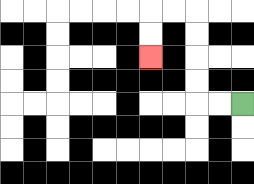{'start': '[10, 4]', 'end': '[6, 2]', 'path_directions': 'L,L,U,U,U,U,L,L,D,D', 'path_coordinates': '[[10, 4], [9, 4], [8, 4], [8, 3], [8, 2], [8, 1], [8, 0], [7, 0], [6, 0], [6, 1], [6, 2]]'}